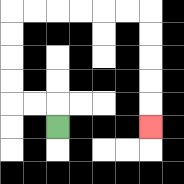{'start': '[2, 5]', 'end': '[6, 5]', 'path_directions': 'U,L,L,U,U,U,U,R,R,R,R,R,R,D,D,D,D,D', 'path_coordinates': '[[2, 5], [2, 4], [1, 4], [0, 4], [0, 3], [0, 2], [0, 1], [0, 0], [1, 0], [2, 0], [3, 0], [4, 0], [5, 0], [6, 0], [6, 1], [6, 2], [6, 3], [6, 4], [6, 5]]'}